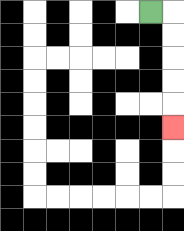{'start': '[6, 0]', 'end': '[7, 5]', 'path_directions': 'R,D,D,D,D,D', 'path_coordinates': '[[6, 0], [7, 0], [7, 1], [7, 2], [7, 3], [7, 4], [7, 5]]'}